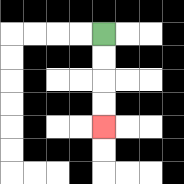{'start': '[4, 1]', 'end': '[4, 5]', 'path_directions': 'D,D,D,D', 'path_coordinates': '[[4, 1], [4, 2], [4, 3], [4, 4], [4, 5]]'}